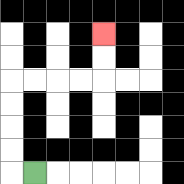{'start': '[1, 7]', 'end': '[4, 1]', 'path_directions': 'L,U,U,U,U,R,R,R,R,U,U', 'path_coordinates': '[[1, 7], [0, 7], [0, 6], [0, 5], [0, 4], [0, 3], [1, 3], [2, 3], [3, 3], [4, 3], [4, 2], [4, 1]]'}